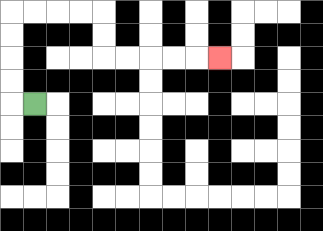{'start': '[1, 4]', 'end': '[9, 2]', 'path_directions': 'L,U,U,U,U,R,R,R,R,D,D,R,R,R,R,R', 'path_coordinates': '[[1, 4], [0, 4], [0, 3], [0, 2], [0, 1], [0, 0], [1, 0], [2, 0], [3, 0], [4, 0], [4, 1], [4, 2], [5, 2], [6, 2], [7, 2], [8, 2], [9, 2]]'}